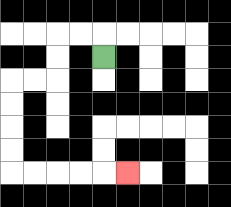{'start': '[4, 2]', 'end': '[5, 7]', 'path_directions': 'U,L,L,D,D,L,L,D,D,D,D,R,R,R,R,R', 'path_coordinates': '[[4, 2], [4, 1], [3, 1], [2, 1], [2, 2], [2, 3], [1, 3], [0, 3], [0, 4], [0, 5], [0, 6], [0, 7], [1, 7], [2, 7], [3, 7], [4, 7], [5, 7]]'}